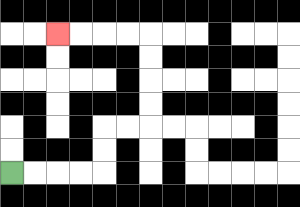{'start': '[0, 7]', 'end': '[2, 1]', 'path_directions': 'R,R,R,R,U,U,R,R,U,U,U,U,L,L,L,L', 'path_coordinates': '[[0, 7], [1, 7], [2, 7], [3, 7], [4, 7], [4, 6], [4, 5], [5, 5], [6, 5], [6, 4], [6, 3], [6, 2], [6, 1], [5, 1], [4, 1], [3, 1], [2, 1]]'}